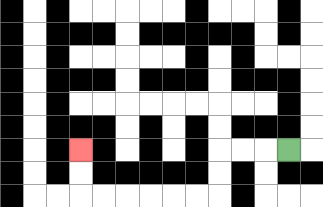{'start': '[12, 6]', 'end': '[3, 6]', 'path_directions': 'L,L,L,D,D,L,L,L,L,L,L,U,U', 'path_coordinates': '[[12, 6], [11, 6], [10, 6], [9, 6], [9, 7], [9, 8], [8, 8], [7, 8], [6, 8], [5, 8], [4, 8], [3, 8], [3, 7], [3, 6]]'}